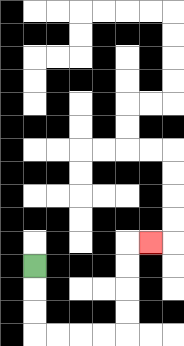{'start': '[1, 11]', 'end': '[6, 10]', 'path_directions': 'D,D,D,R,R,R,R,U,U,U,U,R', 'path_coordinates': '[[1, 11], [1, 12], [1, 13], [1, 14], [2, 14], [3, 14], [4, 14], [5, 14], [5, 13], [5, 12], [5, 11], [5, 10], [6, 10]]'}